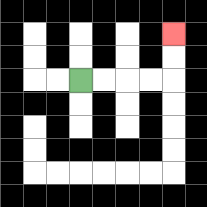{'start': '[3, 3]', 'end': '[7, 1]', 'path_directions': 'R,R,R,R,U,U', 'path_coordinates': '[[3, 3], [4, 3], [5, 3], [6, 3], [7, 3], [7, 2], [7, 1]]'}